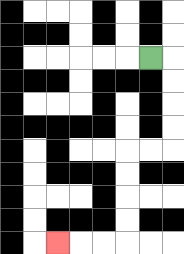{'start': '[6, 2]', 'end': '[2, 10]', 'path_directions': 'R,D,D,D,D,L,L,D,D,D,D,L,L,L', 'path_coordinates': '[[6, 2], [7, 2], [7, 3], [7, 4], [7, 5], [7, 6], [6, 6], [5, 6], [5, 7], [5, 8], [5, 9], [5, 10], [4, 10], [3, 10], [2, 10]]'}